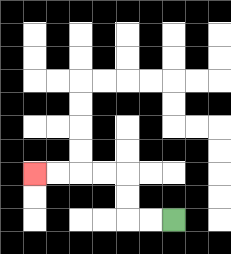{'start': '[7, 9]', 'end': '[1, 7]', 'path_directions': 'L,L,U,U,L,L,L,L', 'path_coordinates': '[[7, 9], [6, 9], [5, 9], [5, 8], [5, 7], [4, 7], [3, 7], [2, 7], [1, 7]]'}